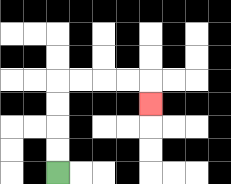{'start': '[2, 7]', 'end': '[6, 4]', 'path_directions': 'U,U,U,U,R,R,R,R,D', 'path_coordinates': '[[2, 7], [2, 6], [2, 5], [2, 4], [2, 3], [3, 3], [4, 3], [5, 3], [6, 3], [6, 4]]'}